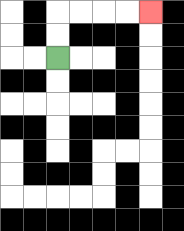{'start': '[2, 2]', 'end': '[6, 0]', 'path_directions': 'U,U,R,R,R,R', 'path_coordinates': '[[2, 2], [2, 1], [2, 0], [3, 0], [4, 0], [5, 0], [6, 0]]'}